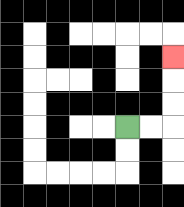{'start': '[5, 5]', 'end': '[7, 2]', 'path_directions': 'R,R,U,U,U', 'path_coordinates': '[[5, 5], [6, 5], [7, 5], [7, 4], [7, 3], [7, 2]]'}